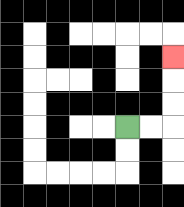{'start': '[5, 5]', 'end': '[7, 2]', 'path_directions': 'R,R,U,U,U', 'path_coordinates': '[[5, 5], [6, 5], [7, 5], [7, 4], [7, 3], [7, 2]]'}